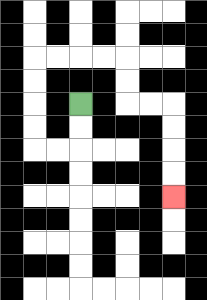{'start': '[3, 4]', 'end': '[7, 8]', 'path_directions': 'D,D,L,L,U,U,U,U,R,R,R,R,D,D,R,R,D,D,D,D', 'path_coordinates': '[[3, 4], [3, 5], [3, 6], [2, 6], [1, 6], [1, 5], [1, 4], [1, 3], [1, 2], [2, 2], [3, 2], [4, 2], [5, 2], [5, 3], [5, 4], [6, 4], [7, 4], [7, 5], [7, 6], [7, 7], [7, 8]]'}